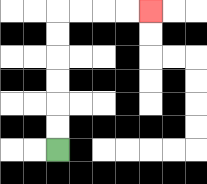{'start': '[2, 6]', 'end': '[6, 0]', 'path_directions': 'U,U,U,U,U,U,R,R,R,R', 'path_coordinates': '[[2, 6], [2, 5], [2, 4], [2, 3], [2, 2], [2, 1], [2, 0], [3, 0], [4, 0], [5, 0], [6, 0]]'}